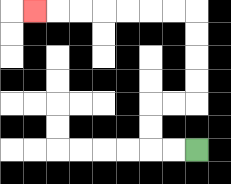{'start': '[8, 6]', 'end': '[1, 0]', 'path_directions': 'L,L,U,U,R,R,U,U,U,U,L,L,L,L,L,L,L', 'path_coordinates': '[[8, 6], [7, 6], [6, 6], [6, 5], [6, 4], [7, 4], [8, 4], [8, 3], [8, 2], [8, 1], [8, 0], [7, 0], [6, 0], [5, 0], [4, 0], [3, 0], [2, 0], [1, 0]]'}